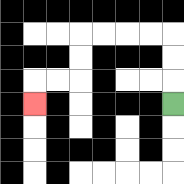{'start': '[7, 4]', 'end': '[1, 4]', 'path_directions': 'U,U,U,L,L,L,L,D,D,L,L,D', 'path_coordinates': '[[7, 4], [7, 3], [7, 2], [7, 1], [6, 1], [5, 1], [4, 1], [3, 1], [3, 2], [3, 3], [2, 3], [1, 3], [1, 4]]'}